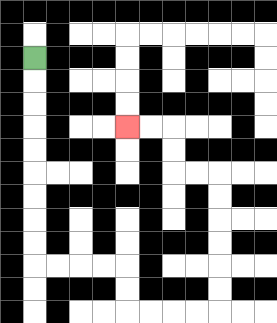{'start': '[1, 2]', 'end': '[5, 5]', 'path_directions': 'D,D,D,D,D,D,D,D,D,R,R,R,R,D,D,R,R,R,R,U,U,U,U,U,U,L,L,U,U,L,L', 'path_coordinates': '[[1, 2], [1, 3], [1, 4], [1, 5], [1, 6], [1, 7], [1, 8], [1, 9], [1, 10], [1, 11], [2, 11], [3, 11], [4, 11], [5, 11], [5, 12], [5, 13], [6, 13], [7, 13], [8, 13], [9, 13], [9, 12], [9, 11], [9, 10], [9, 9], [9, 8], [9, 7], [8, 7], [7, 7], [7, 6], [7, 5], [6, 5], [5, 5]]'}